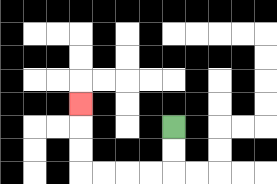{'start': '[7, 5]', 'end': '[3, 4]', 'path_directions': 'D,D,L,L,L,L,U,U,U', 'path_coordinates': '[[7, 5], [7, 6], [7, 7], [6, 7], [5, 7], [4, 7], [3, 7], [3, 6], [3, 5], [3, 4]]'}